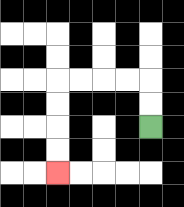{'start': '[6, 5]', 'end': '[2, 7]', 'path_directions': 'U,U,L,L,L,L,D,D,D,D', 'path_coordinates': '[[6, 5], [6, 4], [6, 3], [5, 3], [4, 3], [3, 3], [2, 3], [2, 4], [2, 5], [2, 6], [2, 7]]'}